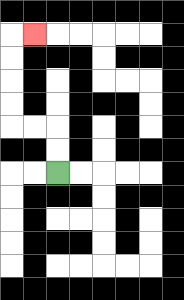{'start': '[2, 7]', 'end': '[1, 1]', 'path_directions': 'U,U,L,L,U,U,U,U,R', 'path_coordinates': '[[2, 7], [2, 6], [2, 5], [1, 5], [0, 5], [0, 4], [0, 3], [0, 2], [0, 1], [1, 1]]'}